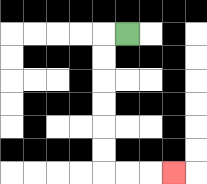{'start': '[5, 1]', 'end': '[7, 7]', 'path_directions': 'L,D,D,D,D,D,D,R,R,R', 'path_coordinates': '[[5, 1], [4, 1], [4, 2], [4, 3], [4, 4], [4, 5], [4, 6], [4, 7], [5, 7], [6, 7], [7, 7]]'}